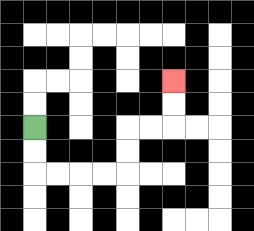{'start': '[1, 5]', 'end': '[7, 3]', 'path_directions': 'D,D,R,R,R,R,U,U,R,R,U,U', 'path_coordinates': '[[1, 5], [1, 6], [1, 7], [2, 7], [3, 7], [4, 7], [5, 7], [5, 6], [5, 5], [6, 5], [7, 5], [7, 4], [7, 3]]'}